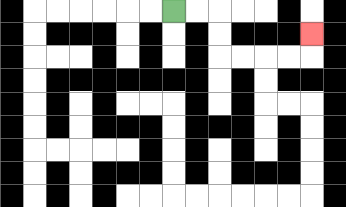{'start': '[7, 0]', 'end': '[13, 1]', 'path_directions': 'R,R,D,D,R,R,R,R,U', 'path_coordinates': '[[7, 0], [8, 0], [9, 0], [9, 1], [9, 2], [10, 2], [11, 2], [12, 2], [13, 2], [13, 1]]'}